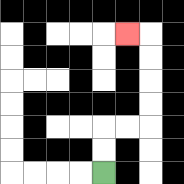{'start': '[4, 7]', 'end': '[5, 1]', 'path_directions': 'U,U,R,R,U,U,U,U,L', 'path_coordinates': '[[4, 7], [4, 6], [4, 5], [5, 5], [6, 5], [6, 4], [6, 3], [6, 2], [6, 1], [5, 1]]'}